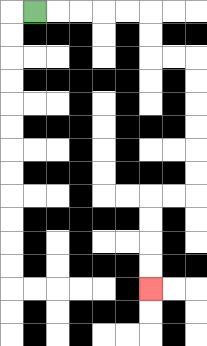{'start': '[1, 0]', 'end': '[6, 12]', 'path_directions': 'R,R,R,R,R,D,D,R,R,D,D,D,D,D,D,L,L,D,D,D,D', 'path_coordinates': '[[1, 0], [2, 0], [3, 0], [4, 0], [5, 0], [6, 0], [6, 1], [6, 2], [7, 2], [8, 2], [8, 3], [8, 4], [8, 5], [8, 6], [8, 7], [8, 8], [7, 8], [6, 8], [6, 9], [6, 10], [6, 11], [6, 12]]'}